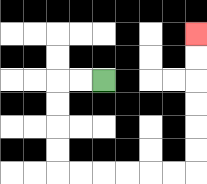{'start': '[4, 3]', 'end': '[8, 1]', 'path_directions': 'L,L,D,D,D,D,R,R,R,R,R,R,U,U,U,U,U,U', 'path_coordinates': '[[4, 3], [3, 3], [2, 3], [2, 4], [2, 5], [2, 6], [2, 7], [3, 7], [4, 7], [5, 7], [6, 7], [7, 7], [8, 7], [8, 6], [8, 5], [8, 4], [8, 3], [8, 2], [8, 1]]'}